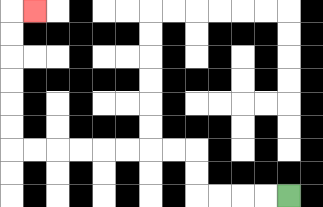{'start': '[12, 8]', 'end': '[1, 0]', 'path_directions': 'L,L,L,L,U,U,L,L,L,L,L,L,L,L,U,U,U,U,U,U,R', 'path_coordinates': '[[12, 8], [11, 8], [10, 8], [9, 8], [8, 8], [8, 7], [8, 6], [7, 6], [6, 6], [5, 6], [4, 6], [3, 6], [2, 6], [1, 6], [0, 6], [0, 5], [0, 4], [0, 3], [0, 2], [0, 1], [0, 0], [1, 0]]'}